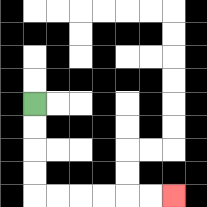{'start': '[1, 4]', 'end': '[7, 8]', 'path_directions': 'D,D,D,D,R,R,R,R,R,R', 'path_coordinates': '[[1, 4], [1, 5], [1, 6], [1, 7], [1, 8], [2, 8], [3, 8], [4, 8], [5, 8], [6, 8], [7, 8]]'}